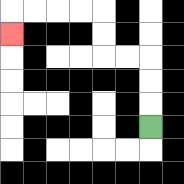{'start': '[6, 5]', 'end': '[0, 1]', 'path_directions': 'U,U,U,L,L,U,U,L,L,L,L,D', 'path_coordinates': '[[6, 5], [6, 4], [6, 3], [6, 2], [5, 2], [4, 2], [4, 1], [4, 0], [3, 0], [2, 0], [1, 0], [0, 0], [0, 1]]'}